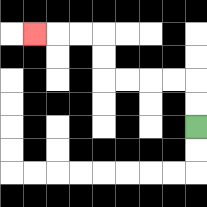{'start': '[8, 5]', 'end': '[1, 1]', 'path_directions': 'U,U,L,L,L,L,U,U,L,L,L', 'path_coordinates': '[[8, 5], [8, 4], [8, 3], [7, 3], [6, 3], [5, 3], [4, 3], [4, 2], [4, 1], [3, 1], [2, 1], [1, 1]]'}